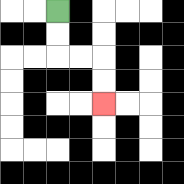{'start': '[2, 0]', 'end': '[4, 4]', 'path_directions': 'D,D,R,R,D,D', 'path_coordinates': '[[2, 0], [2, 1], [2, 2], [3, 2], [4, 2], [4, 3], [4, 4]]'}